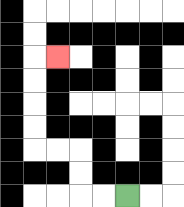{'start': '[5, 8]', 'end': '[2, 2]', 'path_directions': 'L,L,U,U,L,L,U,U,U,U,R', 'path_coordinates': '[[5, 8], [4, 8], [3, 8], [3, 7], [3, 6], [2, 6], [1, 6], [1, 5], [1, 4], [1, 3], [1, 2], [2, 2]]'}